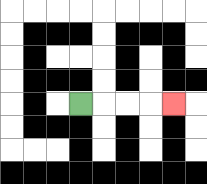{'start': '[3, 4]', 'end': '[7, 4]', 'path_directions': 'R,R,R,R', 'path_coordinates': '[[3, 4], [4, 4], [5, 4], [6, 4], [7, 4]]'}